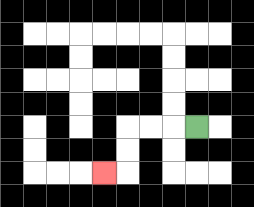{'start': '[8, 5]', 'end': '[4, 7]', 'path_directions': 'L,L,L,D,D,L', 'path_coordinates': '[[8, 5], [7, 5], [6, 5], [5, 5], [5, 6], [5, 7], [4, 7]]'}